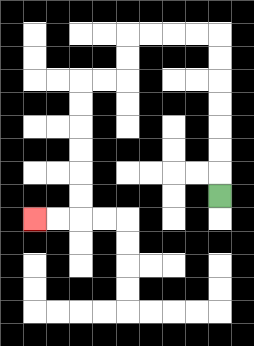{'start': '[9, 8]', 'end': '[1, 9]', 'path_directions': 'U,U,U,U,U,U,U,L,L,L,L,D,D,L,L,D,D,D,D,D,D,L,L', 'path_coordinates': '[[9, 8], [9, 7], [9, 6], [9, 5], [9, 4], [9, 3], [9, 2], [9, 1], [8, 1], [7, 1], [6, 1], [5, 1], [5, 2], [5, 3], [4, 3], [3, 3], [3, 4], [3, 5], [3, 6], [3, 7], [3, 8], [3, 9], [2, 9], [1, 9]]'}